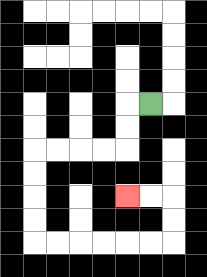{'start': '[6, 4]', 'end': '[5, 8]', 'path_directions': 'L,D,D,L,L,L,L,D,D,D,D,R,R,R,R,R,R,U,U,L,L', 'path_coordinates': '[[6, 4], [5, 4], [5, 5], [5, 6], [4, 6], [3, 6], [2, 6], [1, 6], [1, 7], [1, 8], [1, 9], [1, 10], [2, 10], [3, 10], [4, 10], [5, 10], [6, 10], [7, 10], [7, 9], [7, 8], [6, 8], [5, 8]]'}